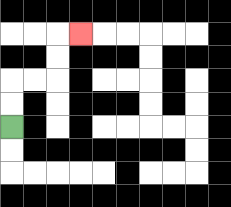{'start': '[0, 5]', 'end': '[3, 1]', 'path_directions': 'U,U,R,R,U,U,R', 'path_coordinates': '[[0, 5], [0, 4], [0, 3], [1, 3], [2, 3], [2, 2], [2, 1], [3, 1]]'}